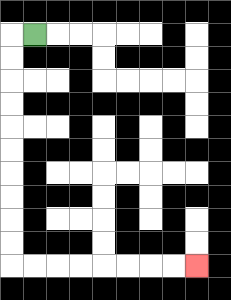{'start': '[1, 1]', 'end': '[8, 11]', 'path_directions': 'L,D,D,D,D,D,D,D,D,D,D,R,R,R,R,R,R,R,R', 'path_coordinates': '[[1, 1], [0, 1], [0, 2], [0, 3], [0, 4], [0, 5], [0, 6], [0, 7], [0, 8], [0, 9], [0, 10], [0, 11], [1, 11], [2, 11], [3, 11], [4, 11], [5, 11], [6, 11], [7, 11], [8, 11]]'}